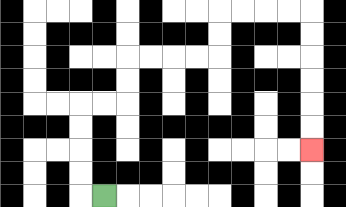{'start': '[4, 8]', 'end': '[13, 6]', 'path_directions': 'L,U,U,U,U,R,R,U,U,R,R,R,R,U,U,R,R,R,R,D,D,D,D,D,D', 'path_coordinates': '[[4, 8], [3, 8], [3, 7], [3, 6], [3, 5], [3, 4], [4, 4], [5, 4], [5, 3], [5, 2], [6, 2], [7, 2], [8, 2], [9, 2], [9, 1], [9, 0], [10, 0], [11, 0], [12, 0], [13, 0], [13, 1], [13, 2], [13, 3], [13, 4], [13, 5], [13, 6]]'}